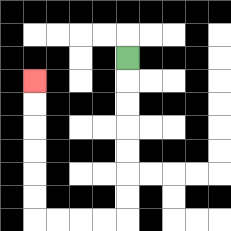{'start': '[5, 2]', 'end': '[1, 3]', 'path_directions': 'D,D,D,D,D,D,D,L,L,L,L,U,U,U,U,U,U', 'path_coordinates': '[[5, 2], [5, 3], [5, 4], [5, 5], [5, 6], [5, 7], [5, 8], [5, 9], [4, 9], [3, 9], [2, 9], [1, 9], [1, 8], [1, 7], [1, 6], [1, 5], [1, 4], [1, 3]]'}